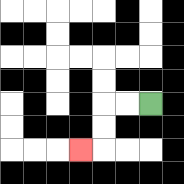{'start': '[6, 4]', 'end': '[3, 6]', 'path_directions': 'L,L,D,D,L', 'path_coordinates': '[[6, 4], [5, 4], [4, 4], [4, 5], [4, 6], [3, 6]]'}